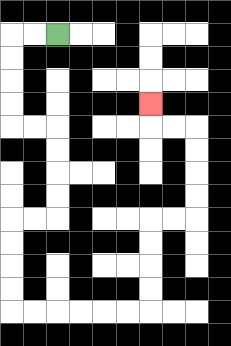{'start': '[2, 1]', 'end': '[6, 4]', 'path_directions': 'L,L,D,D,D,D,R,R,D,D,D,D,L,L,D,D,D,D,R,R,R,R,R,R,U,U,U,U,R,R,U,U,U,U,L,L,U', 'path_coordinates': '[[2, 1], [1, 1], [0, 1], [0, 2], [0, 3], [0, 4], [0, 5], [1, 5], [2, 5], [2, 6], [2, 7], [2, 8], [2, 9], [1, 9], [0, 9], [0, 10], [0, 11], [0, 12], [0, 13], [1, 13], [2, 13], [3, 13], [4, 13], [5, 13], [6, 13], [6, 12], [6, 11], [6, 10], [6, 9], [7, 9], [8, 9], [8, 8], [8, 7], [8, 6], [8, 5], [7, 5], [6, 5], [6, 4]]'}